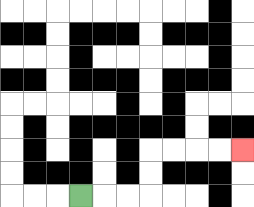{'start': '[3, 8]', 'end': '[10, 6]', 'path_directions': 'R,R,R,U,U,R,R,R,R', 'path_coordinates': '[[3, 8], [4, 8], [5, 8], [6, 8], [6, 7], [6, 6], [7, 6], [8, 6], [9, 6], [10, 6]]'}